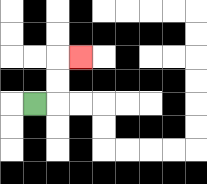{'start': '[1, 4]', 'end': '[3, 2]', 'path_directions': 'R,U,U,R', 'path_coordinates': '[[1, 4], [2, 4], [2, 3], [2, 2], [3, 2]]'}